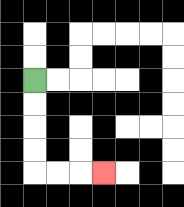{'start': '[1, 3]', 'end': '[4, 7]', 'path_directions': 'D,D,D,D,R,R,R', 'path_coordinates': '[[1, 3], [1, 4], [1, 5], [1, 6], [1, 7], [2, 7], [3, 7], [4, 7]]'}